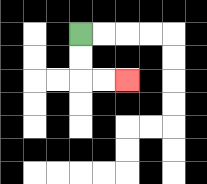{'start': '[3, 1]', 'end': '[5, 3]', 'path_directions': 'D,D,R,R', 'path_coordinates': '[[3, 1], [3, 2], [3, 3], [4, 3], [5, 3]]'}